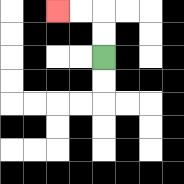{'start': '[4, 2]', 'end': '[2, 0]', 'path_directions': 'U,U,L,L', 'path_coordinates': '[[4, 2], [4, 1], [4, 0], [3, 0], [2, 0]]'}